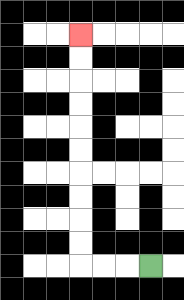{'start': '[6, 11]', 'end': '[3, 1]', 'path_directions': 'L,L,L,U,U,U,U,U,U,U,U,U,U', 'path_coordinates': '[[6, 11], [5, 11], [4, 11], [3, 11], [3, 10], [3, 9], [3, 8], [3, 7], [3, 6], [3, 5], [3, 4], [3, 3], [3, 2], [3, 1]]'}